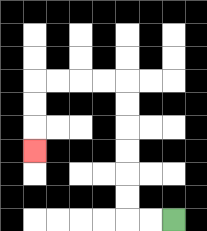{'start': '[7, 9]', 'end': '[1, 6]', 'path_directions': 'L,L,U,U,U,U,U,U,L,L,L,L,D,D,D', 'path_coordinates': '[[7, 9], [6, 9], [5, 9], [5, 8], [5, 7], [5, 6], [5, 5], [5, 4], [5, 3], [4, 3], [3, 3], [2, 3], [1, 3], [1, 4], [1, 5], [1, 6]]'}